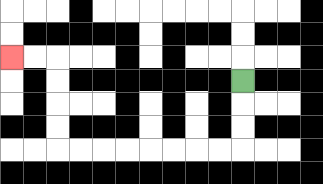{'start': '[10, 3]', 'end': '[0, 2]', 'path_directions': 'D,D,D,L,L,L,L,L,L,L,L,U,U,U,U,L,L', 'path_coordinates': '[[10, 3], [10, 4], [10, 5], [10, 6], [9, 6], [8, 6], [7, 6], [6, 6], [5, 6], [4, 6], [3, 6], [2, 6], [2, 5], [2, 4], [2, 3], [2, 2], [1, 2], [0, 2]]'}